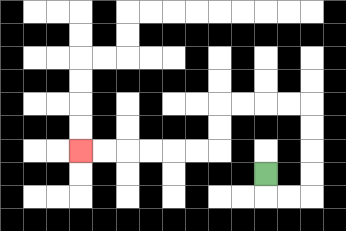{'start': '[11, 7]', 'end': '[3, 6]', 'path_directions': 'D,R,R,U,U,U,U,L,L,L,L,D,D,L,L,L,L,L,L', 'path_coordinates': '[[11, 7], [11, 8], [12, 8], [13, 8], [13, 7], [13, 6], [13, 5], [13, 4], [12, 4], [11, 4], [10, 4], [9, 4], [9, 5], [9, 6], [8, 6], [7, 6], [6, 6], [5, 6], [4, 6], [3, 6]]'}